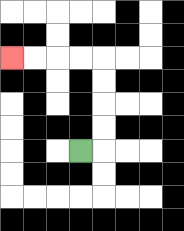{'start': '[3, 6]', 'end': '[0, 2]', 'path_directions': 'R,U,U,U,U,L,L,L,L', 'path_coordinates': '[[3, 6], [4, 6], [4, 5], [4, 4], [4, 3], [4, 2], [3, 2], [2, 2], [1, 2], [0, 2]]'}